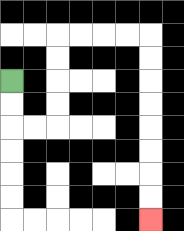{'start': '[0, 3]', 'end': '[6, 9]', 'path_directions': 'D,D,R,R,U,U,U,U,R,R,R,R,D,D,D,D,D,D,D,D', 'path_coordinates': '[[0, 3], [0, 4], [0, 5], [1, 5], [2, 5], [2, 4], [2, 3], [2, 2], [2, 1], [3, 1], [4, 1], [5, 1], [6, 1], [6, 2], [6, 3], [6, 4], [6, 5], [6, 6], [6, 7], [6, 8], [6, 9]]'}